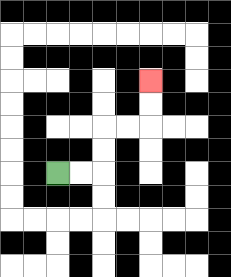{'start': '[2, 7]', 'end': '[6, 3]', 'path_directions': 'R,R,U,U,R,R,U,U', 'path_coordinates': '[[2, 7], [3, 7], [4, 7], [4, 6], [4, 5], [5, 5], [6, 5], [6, 4], [6, 3]]'}